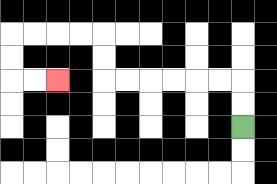{'start': '[10, 5]', 'end': '[2, 3]', 'path_directions': 'U,U,L,L,L,L,L,L,U,U,L,L,L,L,D,D,R,R', 'path_coordinates': '[[10, 5], [10, 4], [10, 3], [9, 3], [8, 3], [7, 3], [6, 3], [5, 3], [4, 3], [4, 2], [4, 1], [3, 1], [2, 1], [1, 1], [0, 1], [0, 2], [0, 3], [1, 3], [2, 3]]'}